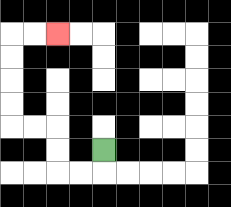{'start': '[4, 6]', 'end': '[2, 1]', 'path_directions': 'D,L,L,U,U,L,L,U,U,U,U,R,R', 'path_coordinates': '[[4, 6], [4, 7], [3, 7], [2, 7], [2, 6], [2, 5], [1, 5], [0, 5], [0, 4], [0, 3], [0, 2], [0, 1], [1, 1], [2, 1]]'}